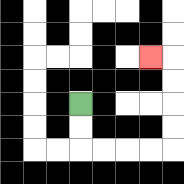{'start': '[3, 4]', 'end': '[6, 2]', 'path_directions': 'D,D,R,R,R,R,U,U,U,U,L', 'path_coordinates': '[[3, 4], [3, 5], [3, 6], [4, 6], [5, 6], [6, 6], [7, 6], [7, 5], [7, 4], [7, 3], [7, 2], [6, 2]]'}